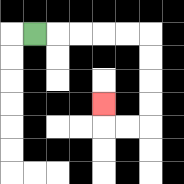{'start': '[1, 1]', 'end': '[4, 4]', 'path_directions': 'R,R,R,R,R,D,D,D,D,L,L,U', 'path_coordinates': '[[1, 1], [2, 1], [3, 1], [4, 1], [5, 1], [6, 1], [6, 2], [6, 3], [6, 4], [6, 5], [5, 5], [4, 5], [4, 4]]'}